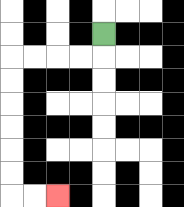{'start': '[4, 1]', 'end': '[2, 8]', 'path_directions': 'D,L,L,L,L,D,D,D,D,D,D,R,R', 'path_coordinates': '[[4, 1], [4, 2], [3, 2], [2, 2], [1, 2], [0, 2], [0, 3], [0, 4], [0, 5], [0, 6], [0, 7], [0, 8], [1, 8], [2, 8]]'}